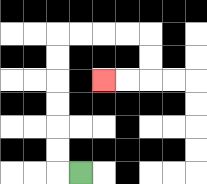{'start': '[3, 7]', 'end': '[4, 3]', 'path_directions': 'L,U,U,U,U,U,U,R,R,R,R,D,D,L,L', 'path_coordinates': '[[3, 7], [2, 7], [2, 6], [2, 5], [2, 4], [2, 3], [2, 2], [2, 1], [3, 1], [4, 1], [5, 1], [6, 1], [6, 2], [6, 3], [5, 3], [4, 3]]'}